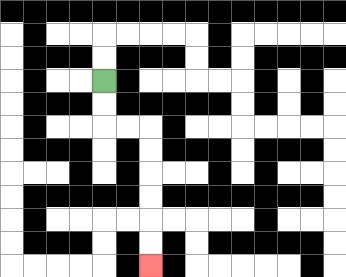{'start': '[4, 3]', 'end': '[6, 11]', 'path_directions': 'D,D,R,R,D,D,D,D,D,D', 'path_coordinates': '[[4, 3], [4, 4], [4, 5], [5, 5], [6, 5], [6, 6], [6, 7], [6, 8], [6, 9], [6, 10], [6, 11]]'}